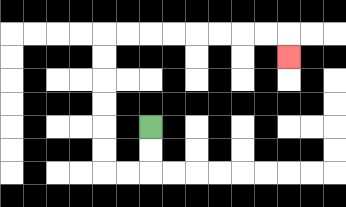{'start': '[6, 5]', 'end': '[12, 2]', 'path_directions': 'D,D,L,L,U,U,U,U,U,U,R,R,R,R,R,R,R,R,D', 'path_coordinates': '[[6, 5], [6, 6], [6, 7], [5, 7], [4, 7], [4, 6], [4, 5], [4, 4], [4, 3], [4, 2], [4, 1], [5, 1], [6, 1], [7, 1], [8, 1], [9, 1], [10, 1], [11, 1], [12, 1], [12, 2]]'}